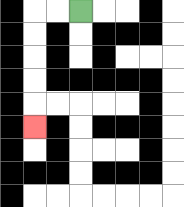{'start': '[3, 0]', 'end': '[1, 5]', 'path_directions': 'L,L,D,D,D,D,D', 'path_coordinates': '[[3, 0], [2, 0], [1, 0], [1, 1], [1, 2], [1, 3], [1, 4], [1, 5]]'}